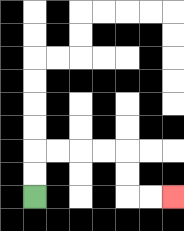{'start': '[1, 8]', 'end': '[7, 8]', 'path_directions': 'U,U,R,R,R,R,D,D,R,R', 'path_coordinates': '[[1, 8], [1, 7], [1, 6], [2, 6], [3, 6], [4, 6], [5, 6], [5, 7], [5, 8], [6, 8], [7, 8]]'}